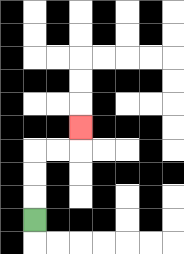{'start': '[1, 9]', 'end': '[3, 5]', 'path_directions': 'U,U,U,R,R,U', 'path_coordinates': '[[1, 9], [1, 8], [1, 7], [1, 6], [2, 6], [3, 6], [3, 5]]'}